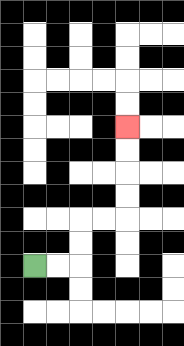{'start': '[1, 11]', 'end': '[5, 5]', 'path_directions': 'R,R,U,U,R,R,U,U,U,U', 'path_coordinates': '[[1, 11], [2, 11], [3, 11], [3, 10], [3, 9], [4, 9], [5, 9], [5, 8], [5, 7], [5, 6], [5, 5]]'}